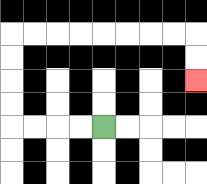{'start': '[4, 5]', 'end': '[8, 3]', 'path_directions': 'L,L,L,L,U,U,U,U,R,R,R,R,R,R,R,R,D,D', 'path_coordinates': '[[4, 5], [3, 5], [2, 5], [1, 5], [0, 5], [0, 4], [0, 3], [0, 2], [0, 1], [1, 1], [2, 1], [3, 1], [4, 1], [5, 1], [6, 1], [7, 1], [8, 1], [8, 2], [8, 3]]'}